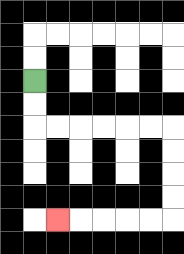{'start': '[1, 3]', 'end': '[2, 9]', 'path_directions': 'D,D,R,R,R,R,R,R,D,D,D,D,L,L,L,L,L', 'path_coordinates': '[[1, 3], [1, 4], [1, 5], [2, 5], [3, 5], [4, 5], [5, 5], [6, 5], [7, 5], [7, 6], [7, 7], [7, 8], [7, 9], [6, 9], [5, 9], [4, 9], [3, 9], [2, 9]]'}